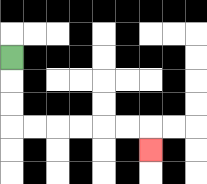{'start': '[0, 2]', 'end': '[6, 6]', 'path_directions': 'D,D,D,R,R,R,R,R,R,D', 'path_coordinates': '[[0, 2], [0, 3], [0, 4], [0, 5], [1, 5], [2, 5], [3, 5], [4, 5], [5, 5], [6, 5], [6, 6]]'}